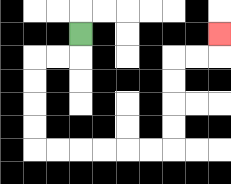{'start': '[3, 1]', 'end': '[9, 1]', 'path_directions': 'D,L,L,D,D,D,D,R,R,R,R,R,R,U,U,U,U,R,R,U', 'path_coordinates': '[[3, 1], [3, 2], [2, 2], [1, 2], [1, 3], [1, 4], [1, 5], [1, 6], [2, 6], [3, 6], [4, 6], [5, 6], [6, 6], [7, 6], [7, 5], [7, 4], [7, 3], [7, 2], [8, 2], [9, 2], [9, 1]]'}